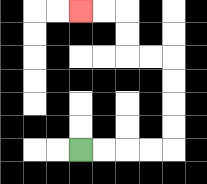{'start': '[3, 6]', 'end': '[3, 0]', 'path_directions': 'R,R,R,R,U,U,U,U,L,L,U,U,L,L', 'path_coordinates': '[[3, 6], [4, 6], [5, 6], [6, 6], [7, 6], [7, 5], [7, 4], [7, 3], [7, 2], [6, 2], [5, 2], [5, 1], [5, 0], [4, 0], [3, 0]]'}